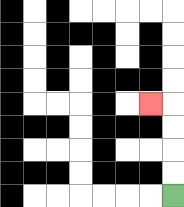{'start': '[7, 8]', 'end': '[6, 4]', 'path_directions': 'U,U,U,U,L', 'path_coordinates': '[[7, 8], [7, 7], [7, 6], [7, 5], [7, 4], [6, 4]]'}